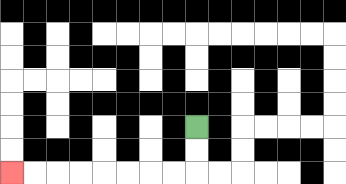{'start': '[8, 5]', 'end': '[0, 7]', 'path_directions': 'D,D,L,L,L,L,L,L,L,L', 'path_coordinates': '[[8, 5], [8, 6], [8, 7], [7, 7], [6, 7], [5, 7], [4, 7], [3, 7], [2, 7], [1, 7], [0, 7]]'}